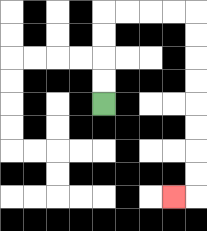{'start': '[4, 4]', 'end': '[7, 8]', 'path_directions': 'U,U,U,U,R,R,R,R,D,D,D,D,D,D,D,D,L', 'path_coordinates': '[[4, 4], [4, 3], [4, 2], [4, 1], [4, 0], [5, 0], [6, 0], [7, 0], [8, 0], [8, 1], [8, 2], [8, 3], [8, 4], [8, 5], [8, 6], [8, 7], [8, 8], [7, 8]]'}